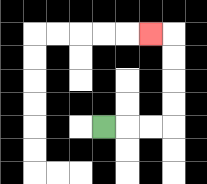{'start': '[4, 5]', 'end': '[6, 1]', 'path_directions': 'R,R,R,U,U,U,U,L', 'path_coordinates': '[[4, 5], [5, 5], [6, 5], [7, 5], [7, 4], [7, 3], [7, 2], [7, 1], [6, 1]]'}